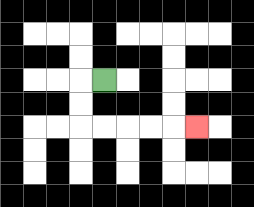{'start': '[4, 3]', 'end': '[8, 5]', 'path_directions': 'L,D,D,R,R,R,R,R', 'path_coordinates': '[[4, 3], [3, 3], [3, 4], [3, 5], [4, 5], [5, 5], [6, 5], [7, 5], [8, 5]]'}